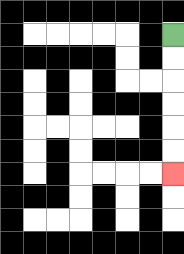{'start': '[7, 1]', 'end': '[7, 7]', 'path_directions': 'D,D,D,D,D,D', 'path_coordinates': '[[7, 1], [7, 2], [7, 3], [7, 4], [7, 5], [7, 6], [7, 7]]'}